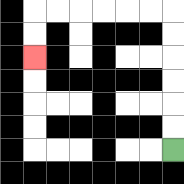{'start': '[7, 6]', 'end': '[1, 2]', 'path_directions': 'U,U,U,U,U,U,L,L,L,L,L,L,D,D', 'path_coordinates': '[[7, 6], [7, 5], [7, 4], [7, 3], [7, 2], [7, 1], [7, 0], [6, 0], [5, 0], [4, 0], [3, 0], [2, 0], [1, 0], [1, 1], [1, 2]]'}